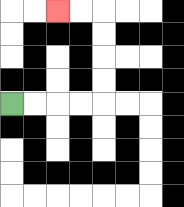{'start': '[0, 4]', 'end': '[2, 0]', 'path_directions': 'R,R,R,R,U,U,U,U,L,L', 'path_coordinates': '[[0, 4], [1, 4], [2, 4], [3, 4], [4, 4], [4, 3], [4, 2], [4, 1], [4, 0], [3, 0], [2, 0]]'}